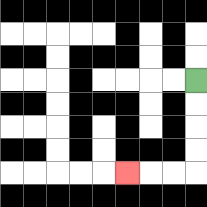{'start': '[8, 3]', 'end': '[5, 7]', 'path_directions': 'D,D,D,D,L,L,L', 'path_coordinates': '[[8, 3], [8, 4], [8, 5], [8, 6], [8, 7], [7, 7], [6, 7], [5, 7]]'}